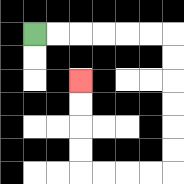{'start': '[1, 1]', 'end': '[3, 3]', 'path_directions': 'R,R,R,R,R,R,D,D,D,D,D,D,L,L,L,L,U,U,U,U', 'path_coordinates': '[[1, 1], [2, 1], [3, 1], [4, 1], [5, 1], [6, 1], [7, 1], [7, 2], [7, 3], [7, 4], [7, 5], [7, 6], [7, 7], [6, 7], [5, 7], [4, 7], [3, 7], [3, 6], [3, 5], [3, 4], [3, 3]]'}